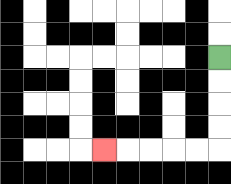{'start': '[9, 2]', 'end': '[4, 6]', 'path_directions': 'D,D,D,D,L,L,L,L,L', 'path_coordinates': '[[9, 2], [9, 3], [9, 4], [9, 5], [9, 6], [8, 6], [7, 6], [6, 6], [5, 6], [4, 6]]'}